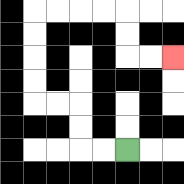{'start': '[5, 6]', 'end': '[7, 2]', 'path_directions': 'L,L,U,U,L,L,U,U,U,U,R,R,R,R,D,D,R,R', 'path_coordinates': '[[5, 6], [4, 6], [3, 6], [3, 5], [3, 4], [2, 4], [1, 4], [1, 3], [1, 2], [1, 1], [1, 0], [2, 0], [3, 0], [4, 0], [5, 0], [5, 1], [5, 2], [6, 2], [7, 2]]'}